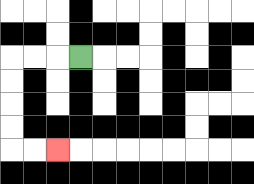{'start': '[3, 2]', 'end': '[2, 6]', 'path_directions': 'L,L,L,D,D,D,D,R,R', 'path_coordinates': '[[3, 2], [2, 2], [1, 2], [0, 2], [0, 3], [0, 4], [0, 5], [0, 6], [1, 6], [2, 6]]'}